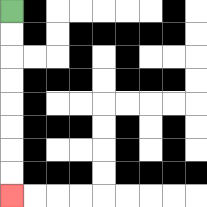{'start': '[0, 0]', 'end': '[0, 8]', 'path_directions': 'D,D,D,D,D,D,D,D', 'path_coordinates': '[[0, 0], [0, 1], [0, 2], [0, 3], [0, 4], [0, 5], [0, 6], [0, 7], [0, 8]]'}